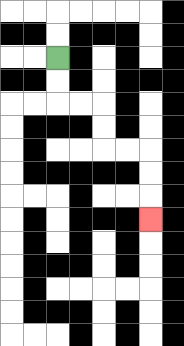{'start': '[2, 2]', 'end': '[6, 9]', 'path_directions': 'D,D,R,R,D,D,R,R,D,D,D', 'path_coordinates': '[[2, 2], [2, 3], [2, 4], [3, 4], [4, 4], [4, 5], [4, 6], [5, 6], [6, 6], [6, 7], [6, 8], [6, 9]]'}